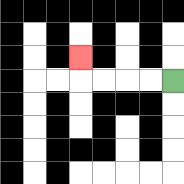{'start': '[7, 3]', 'end': '[3, 2]', 'path_directions': 'L,L,L,L,U', 'path_coordinates': '[[7, 3], [6, 3], [5, 3], [4, 3], [3, 3], [3, 2]]'}